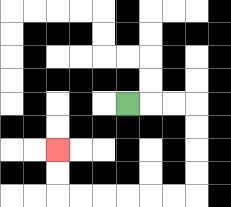{'start': '[5, 4]', 'end': '[2, 6]', 'path_directions': 'R,R,R,D,D,D,D,L,L,L,L,L,L,U,U', 'path_coordinates': '[[5, 4], [6, 4], [7, 4], [8, 4], [8, 5], [8, 6], [8, 7], [8, 8], [7, 8], [6, 8], [5, 8], [4, 8], [3, 8], [2, 8], [2, 7], [2, 6]]'}